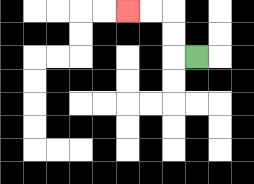{'start': '[8, 2]', 'end': '[5, 0]', 'path_directions': 'L,U,U,L,L', 'path_coordinates': '[[8, 2], [7, 2], [7, 1], [7, 0], [6, 0], [5, 0]]'}